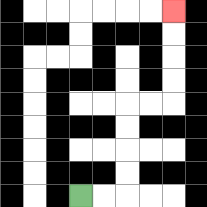{'start': '[3, 8]', 'end': '[7, 0]', 'path_directions': 'R,R,U,U,U,U,R,R,U,U,U,U', 'path_coordinates': '[[3, 8], [4, 8], [5, 8], [5, 7], [5, 6], [5, 5], [5, 4], [6, 4], [7, 4], [7, 3], [7, 2], [7, 1], [7, 0]]'}